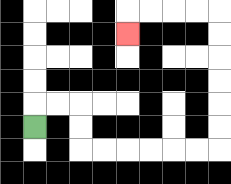{'start': '[1, 5]', 'end': '[5, 1]', 'path_directions': 'U,R,R,D,D,R,R,R,R,R,R,U,U,U,U,U,U,L,L,L,L,D', 'path_coordinates': '[[1, 5], [1, 4], [2, 4], [3, 4], [3, 5], [3, 6], [4, 6], [5, 6], [6, 6], [7, 6], [8, 6], [9, 6], [9, 5], [9, 4], [9, 3], [9, 2], [9, 1], [9, 0], [8, 0], [7, 0], [6, 0], [5, 0], [5, 1]]'}